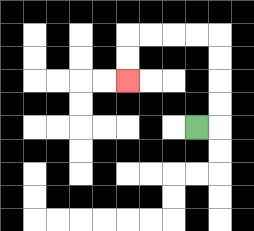{'start': '[8, 5]', 'end': '[5, 3]', 'path_directions': 'R,U,U,U,U,L,L,L,L,D,D', 'path_coordinates': '[[8, 5], [9, 5], [9, 4], [9, 3], [9, 2], [9, 1], [8, 1], [7, 1], [6, 1], [5, 1], [5, 2], [5, 3]]'}